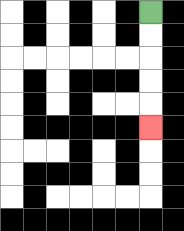{'start': '[6, 0]', 'end': '[6, 5]', 'path_directions': 'D,D,D,D,D', 'path_coordinates': '[[6, 0], [6, 1], [6, 2], [6, 3], [6, 4], [6, 5]]'}